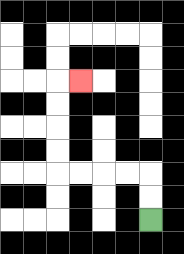{'start': '[6, 9]', 'end': '[3, 3]', 'path_directions': 'U,U,L,L,L,L,U,U,U,U,R', 'path_coordinates': '[[6, 9], [6, 8], [6, 7], [5, 7], [4, 7], [3, 7], [2, 7], [2, 6], [2, 5], [2, 4], [2, 3], [3, 3]]'}